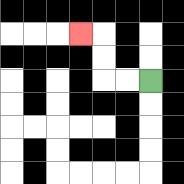{'start': '[6, 3]', 'end': '[3, 1]', 'path_directions': 'L,L,U,U,L', 'path_coordinates': '[[6, 3], [5, 3], [4, 3], [4, 2], [4, 1], [3, 1]]'}